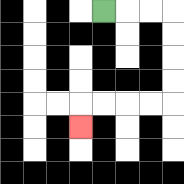{'start': '[4, 0]', 'end': '[3, 5]', 'path_directions': 'R,R,R,D,D,D,D,L,L,L,L,D', 'path_coordinates': '[[4, 0], [5, 0], [6, 0], [7, 0], [7, 1], [7, 2], [7, 3], [7, 4], [6, 4], [5, 4], [4, 4], [3, 4], [3, 5]]'}